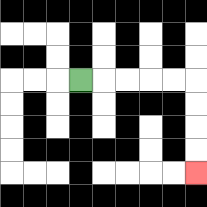{'start': '[3, 3]', 'end': '[8, 7]', 'path_directions': 'R,R,R,R,R,D,D,D,D', 'path_coordinates': '[[3, 3], [4, 3], [5, 3], [6, 3], [7, 3], [8, 3], [8, 4], [8, 5], [8, 6], [8, 7]]'}